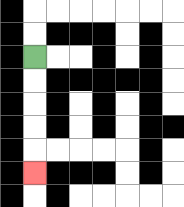{'start': '[1, 2]', 'end': '[1, 7]', 'path_directions': 'D,D,D,D,D', 'path_coordinates': '[[1, 2], [1, 3], [1, 4], [1, 5], [1, 6], [1, 7]]'}